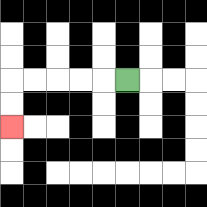{'start': '[5, 3]', 'end': '[0, 5]', 'path_directions': 'L,L,L,L,L,D,D', 'path_coordinates': '[[5, 3], [4, 3], [3, 3], [2, 3], [1, 3], [0, 3], [0, 4], [0, 5]]'}